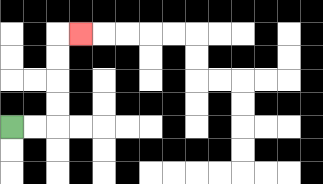{'start': '[0, 5]', 'end': '[3, 1]', 'path_directions': 'R,R,U,U,U,U,R', 'path_coordinates': '[[0, 5], [1, 5], [2, 5], [2, 4], [2, 3], [2, 2], [2, 1], [3, 1]]'}